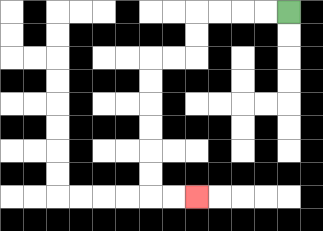{'start': '[12, 0]', 'end': '[8, 8]', 'path_directions': 'L,L,L,L,D,D,L,L,D,D,D,D,D,D,R,R', 'path_coordinates': '[[12, 0], [11, 0], [10, 0], [9, 0], [8, 0], [8, 1], [8, 2], [7, 2], [6, 2], [6, 3], [6, 4], [6, 5], [6, 6], [6, 7], [6, 8], [7, 8], [8, 8]]'}